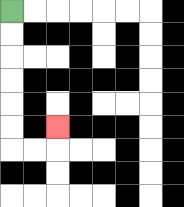{'start': '[0, 0]', 'end': '[2, 5]', 'path_directions': 'D,D,D,D,D,D,R,R,U', 'path_coordinates': '[[0, 0], [0, 1], [0, 2], [0, 3], [0, 4], [0, 5], [0, 6], [1, 6], [2, 6], [2, 5]]'}